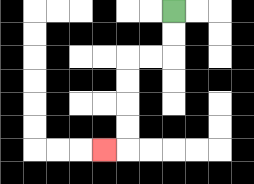{'start': '[7, 0]', 'end': '[4, 6]', 'path_directions': 'D,D,L,L,D,D,D,D,L', 'path_coordinates': '[[7, 0], [7, 1], [7, 2], [6, 2], [5, 2], [5, 3], [5, 4], [5, 5], [5, 6], [4, 6]]'}